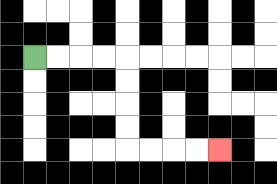{'start': '[1, 2]', 'end': '[9, 6]', 'path_directions': 'R,R,R,R,D,D,D,D,R,R,R,R', 'path_coordinates': '[[1, 2], [2, 2], [3, 2], [4, 2], [5, 2], [5, 3], [5, 4], [5, 5], [5, 6], [6, 6], [7, 6], [8, 6], [9, 6]]'}